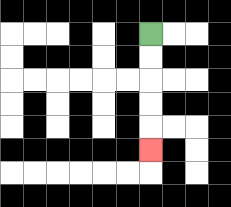{'start': '[6, 1]', 'end': '[6, 6]', 'path_directions': 'D,D,D,D,D', 'path_coordinates': '[[6, 1], [6, 2], [6, 3], [6, 4], [6, 5], [6, 6]]'}